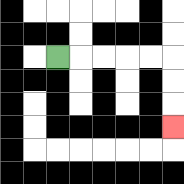{'start': '[2, 2]', 'end': '[7, 5]', 'path_directions': 'R,R,R,R,R,D,D,D', 'path_coordinates': '[[2, 2], [3, 2], [4, 2], [5, 2], [6, 2], [7, 2], [7, 3], [7, 4], [7, 5]]'}